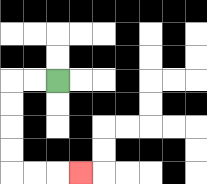{'start': '[2, 3]', 'end': '[3, 7]', 'path_directions': 'L,L,D,D,D,D,R,R,R', 'path_coordinates': '[[2, 3], [1, 3], [0, 3], [0, 4], [0, 5], [0, 6], [0, 7], [1, 7], [2, 7], [3, 7]]'}